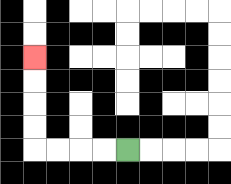{'start': '[5, 6]', 'end': '[1, 2]', 'path_directions': 'L,L,L,L,U,U,U,U', 'path_coordinates': '[[5, 6], [4, 6], [3, 6], [2, 6], [1, 6], [1, 5], [1, 4], [1, 3], [1, 2]]'}